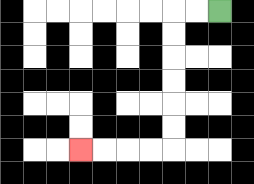{'start': '[9, 0]', 'end': '[3, 6]', 'path_directions': 'L,L,D,D,D,D,D,D,L,L,L,L', 'path_coordinates': '[[9, 0], [8, 0], [7, 0], [7, 1], [7, 2], [7, 3], [7, 4], [7, 5], [7, 6], [6, 6], [5, 6], [4, 6], [3, 6]]'}